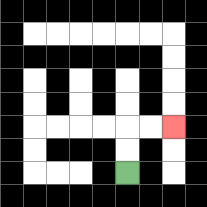{'start': '[5, 7]', 'end': '[7, 5]', 'path_directions': 'U,U,R,R', 'path_coordinates': '[[5, 7], [5, 6], [5, 5], [6, 5], [7, 5]]'}